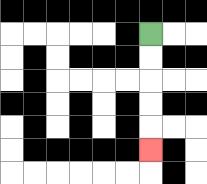{'start': '[6, 1]', 'end': '[6, 6]', 'path_directions': 'D,D,D,D,D', 'path_coordinates': '[[6, 1], [6, 2], [6, 3], [6, 4], [6, 5], [6, 6]]'}